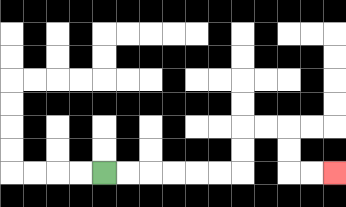{'start': '[4, 7]', 'end': '[14, 7]', 'path_directions': 'R,R,R,R,R,R,U,U,R,R,D,D,R,R', 'path_coordinates': '[[4, 7], [5, 7], [6, 7], [7, 7], [8, 7], [9, 7], [10, 7], [10, 6], [10, 5], [11, 5], [12, 5], [12, 6], [12, 7], [13, 7], [14, 7]]'}